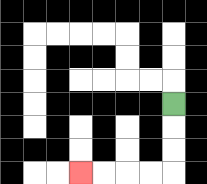{'start': '[7, 4]', 'end': '[3, 7]', 'path_directions': 'D,D,D,L,L,L,L', 'path_coordinates': '[[7, 4], [7, 5], [7, 6], [7, 7], [6, 7], [5, 7], [4, 7], [3, 7]]'}